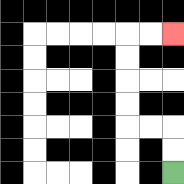{'start': '[7, 7]', 'end': '[7, 1]', 'path_directions': 'U,U,L,L,U,U,U,U,R,R', 'path_coordinates': '[[7, 7], [7, 6], [7, 5], [6, 5], [5, 5], [5, 4], [5, 3], [5, 2], [5, 1], [6, 1], [7, 1]]'}